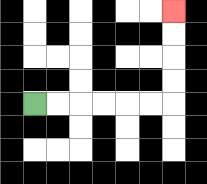{'start': '[1, 4]', 'end': '[7, 0]', 'path_directions': 'R,R,R,R,R,R,U,U,U,U', 'path_coordinates': '[[1, 4], [2, 4], [3, 4], [4, 4], [5, 4], [6, 4], [7, 4], [7, 3], [7, 2], [7, 1], [7, 0]]'}